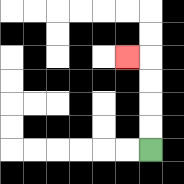{'start': '[6, 6]', 'end': '[5, 2]', 'path_directions': 'U,U,U,U,L', 'path_coordinates': '[[6, 6], [6, 5], [6, 4], [6, 3], [6, 2], [5, 2]]'}